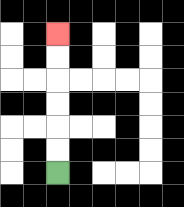{'start': '[2, 7]', 'end': '[2, 1]', 'path_directions': 'U,U,U,U,U,U', 'path_coordinates': '[[2, 7], [2, 6], [2, 5], [2, 4], [2, 3], [2, 2], [2, 1]]'}